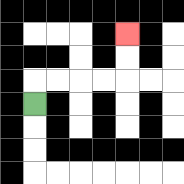{'start': '[1, 4]', 'end': '[5, 1]', 'path_directions': 'U,R,R,R,R,U,U', 'path_coordinates': '[[1, 4], [1, 3], [2, 3], [3, 3], [4, 3], [5, 3], [5, 2], [5, 1]]'}